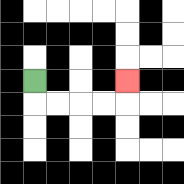{'start': '[1, 3]', 'end': '[5, 3]', 'path_directions': 'D,R,R,R,R,U', 'path_coordinates': '[[1, 3], [1, 4], [2, 4], [3, 4], [4, 4], [5, 4], [5, 3]]'}